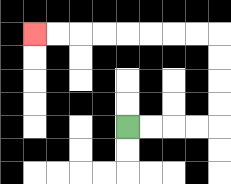{'start': '[5, 5]', 'end': '[1, 1]', 'path_directions': 'R,R,R,R,U,U,U,U,L,L,L,L,L,L,L,L', 'path_coordinates': '[[5, 5], [6, 5], [7, 5], [8, 5], [9, 5], [9, 4], [9, 3], [9, 2], [9, 1], [8, 1], [7, 1], [6, 1], [5, 1], [4, 1], [3, 1], [2, 1], [1, 1]]'}